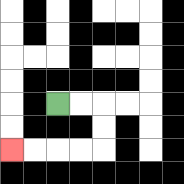{'start': '[2, 4]', 'end': '[0, 6]', 'path_directions': 'R,R,D,D,L,L,L,L', 'path_coordinates': '[[2, 4], [3, 4], [4, 4], [4, 5], [4, 6], [3, 6], [2, 6], [1, 6], [0, 6]]'}